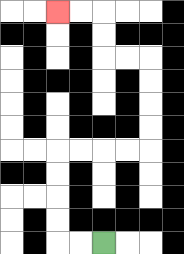{'start': '[4, 10]', 'end': '[2, 0]', 'path_directions': 'L,L,U,U,U,U,R,R,R,R,U,U,U,U,L,L,U,U,L,L', 'path_coordinates': '[[4, 10], [3, 10], [2, 10], [2, 9], [2, 8], [2, 7], [2, 6], [3, 6], [4, 6], [5, 6], [6, 6], [6, 5], [6, 4], [6, 3], [6, 2], [5, 2], [4, 2], [4, 1], [4, 0], [3, 0], [2, 0]]'}